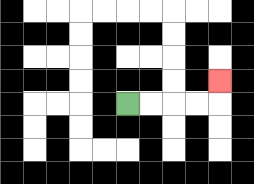{'start': '[5, 4]', 'end': '[9, 3]', 'path_directions': 'R,R,R,R,U', 'path_coordinates': '[[5, 4], [6, 4], [7, 4], [8, 4], [9, 4], [9, 3]]'}